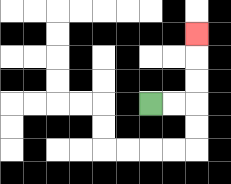{'start': '[6, 4]', 'end': '[8, 1]', 'path_directions': 'R,R,U,U,U', 'path_coordinates': '[[6, 4], [7, 4], [8, 4], [8, 3], [8, 2], [8, 1]]'}